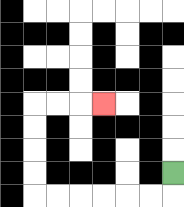{'start': '[7, 7]', 'end': '[4, 4]', 'path_directions': 'D,L,L,L,L,L,L,U,U,U,U,R,R,R', 'path_coordinates': '[[7, 7], [7, 8], [6, 8], [5, 8], [4, 8], [3, 8], [2, 8], [1, 8], [1, 7], [1, 6], [1, 5], [1, 4], [2, 4], [3, 4], [4, 4]]'}